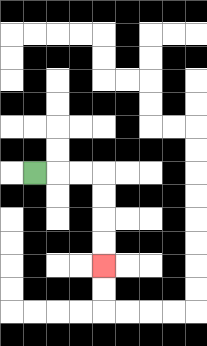{'start': '[1, 7]', 'end': '[4, 11]', 'path_directions': 'R,R,R,D,D,D,D', 'path_coordinates': '[[1, 7], [2, 7], [3, 7], [4, 7], [4, 8], [4, 9], [4, 10], [4, 11]]'}